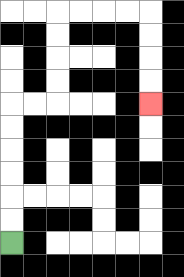{'start': '[0, 10]', 'end': '[6, 4]', 'path_directions': 'U,U,U,U,U,U,R,R,U,U,U,U,R,R,R,R,D,D,D,D', 'path_coordinates': '[[0, 10], [0, 9], [0, 8], [0, 7], [0, 6], [0, 5], [0, 4], [1, 4], [2, 4], [2, 3], [2, 2], [2, 1], [2, 0], [3, 0], [4, 0], [5, 0], [6, 0], [6, 1], [6, 2], [6, 3], [6, 4]]'}